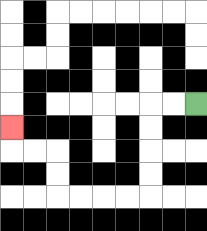{'start': '[8, 4]', 'end': '[0, 5]', 'path_directions': 'L,L,D,D,D,D,L,L,L,L,U,U,L,L,U', 'path_coordinates': '[[8, 4], [7, 4], [6, 4], [6, 5], [6, 6], [6, 7], [6, 8], [5, 8], [4, 8], [3, 8], [2, 8], [2, 7], [2, 6], [1, 6], [0, 6], [0, 5]]'}